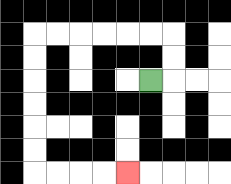{'start': '[6, 3]', 'end': '[5, 7]', 'path_directions': 'R,U,U,L,L,L,L,L,L,D,D,D,D,D,D,R,R,R,R', 'path_coordinates': '[[6, 3], [7, 3], [7, 2], [7, 1], [6, 1], [5, 1], [4, 1], [3, 1], [2, 1], [1, 1], [1, 2], [1, 3], [1, 4], [1, 5], [1, 6], [1, 7], [2, 7], [3, 7], [4, 7], [5, 7]]'}